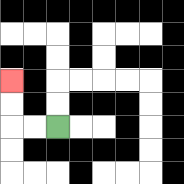{'start': '[2, 5]', 'end': '[0, 3]', 'path_directions': 'L,L,U,U', 'path_coordinates': '[[2, 5], [1, 5], [0, 5], [0, 4], [0, 3]]'}